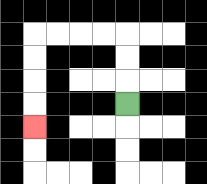{'start': '[5, 4]', 'end': '[1, 5]', 'path_directions': 'U,U,U,L,L,L,L,D,D,D,D', 'path_coordinates': '[[5, 4], [5, 3], [5, 2], [5, 1], [4, 1], [3, 1], [2, 1], [1, 1], [1, 2], [1, 3], [1, 4], [1, 5]]'}